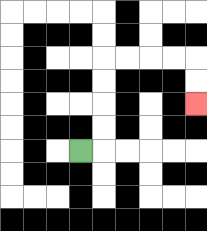{'start': '[3, 6]', 'end': '[8, 4]', 'path_directions': 'R,U,U,U,U,R,R,R,R,D,D', 'path_coordinates': '[[3, 6], [4, 6], [4, 5], [4, 4], [4, 3], [4, 2], [5, 2], [6, 2], [7, 2], [8, 2], [8, 3], [8, 4]]'}